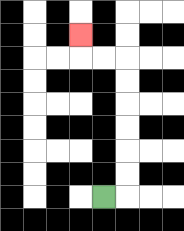{'start': '[4, 8]', 'end': '[3, 1]', 'path_directions': 'R,U,U,U,U,U,U,L,L,U', 'path_coordinates': '[[4, 8], [5, 8], [5, 7], [5, 6], [5, 5], [5, 4], [5, 3], [5, 2], [4, 2], [3, 2], [3, 1]]'}